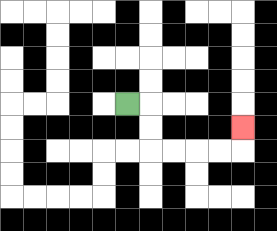{'start': '[5, 4]', 'end': '[10, 5]', 'path_directions': 'R,D,D,R,R,R,R,U', 'path_coordinates': '[[5, 4], [6, 4], [6, 5], [6, 6], [7, 6], [8, 6], [9, 6], [10, 6], [10, 5]]'}